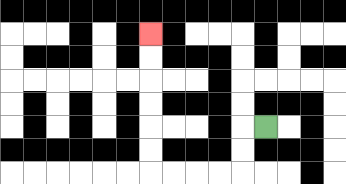{'start': '[11, 5]', 'end': '[6, 1]', 'path_directions': 'L,D,D,L,L,L,L,U,U,U,U,U,U', 'path_coordinates': '[[11, 5], [10, 5], [10, 6], [10, 7], [9, 7], [8, 7], [7, 7], [6, 7], [6, 6], [6, 5], [6, 4], [6, 3], [6, 2], [6, 1]]'}